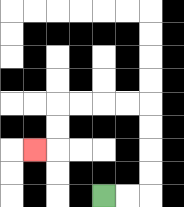{'start': '[4, 8]', 'end': '[1, 6]', 'path_directions': 'R,R,U,U,U,U,L,L,L,L,D,D,L', 'path_coordinates': '[[4, 8], [5, 8], [6, 8], [6, 7], [6, 6], [6, 5], [6, 4], [5, 4], [4, 4], [3, 4], [2, 4], [2, 5], [2, 6], [1, 6]]'}